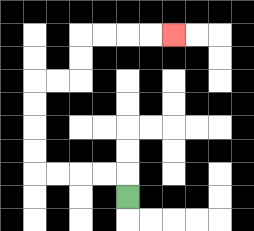{'start': '[5, 8]', 'end': '[7, 1]', 'path_directions': 'U,L,L,L,L,U,U,U,U,R,R,U,U,R,R,R,R', 'path_coordinates': '[[5, 8], [5, 7], [4, 7], [3, 7], [2, 7], [1, 7], [1, 6], [1, 5], [1, 4], [1, 3], [2, 3], [3, 3], [3, 2], [3, 1], [4, 1], [5, 1], [6, 1], [7, 1]]'}